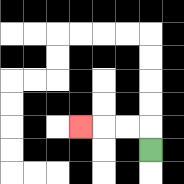{'start': '[6, 6]', 'end': '[3, 5]', 'path_directions': 'U,L,L,L', 'path_coordinates': '[[6, 6], [6, 5], [5, 5], [4, 5], [3, 5]]'}